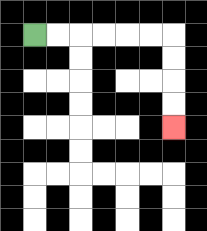{'start': '[1, 1]', 'end': '[7, 5]', 'path_directions': 'R,R,R,R,R,R,D,D,D,D', 'path_coordinates': '[[1, 1], [2, 1], [3, 1], [4, 1], [5, 1], [6, 1], [7, 1], [7, 2], [7, 3], [7, 4], [7, 5]]'}